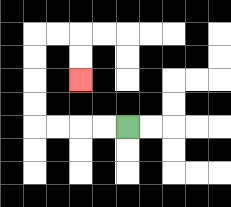{'start': '[5, 5]', 'end': '[3, 3]', 'path_directions': 'L,L,L,L,U,U,U,U,R,R,D,D', 'path_coordinates': '[[5, 5], [4, 5], [3, 5], [2, 5], [1, 5], [1, 4], [1, 3], [1, 2], [1, 1], [2, 1], [3, 1], [3, 2], [3, 3]]'}